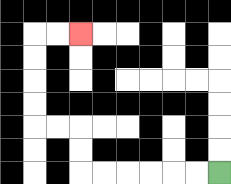{'start': '[9, 7]', 'end': '[3, 1]', 'path_directions': 'L,L,L,L,L,L,U,U,L,L,U,U,U,U,R,R', 'path_coordinates': '[[9, 7], [8, 7], [7, 7], [6, 7], [5, 7], [4, 7], [3, 7], [3, 6], [3, 5], [2, 5], [1, 5], [1, 4], [1, 3], [1, 2], [1, 1], [2, 1], [3, 1]]'}